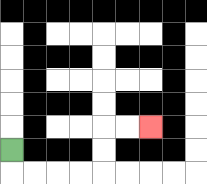{'start': '[0, 6]', 'end': '[6, 5]', 'path_directions': 'D,R,R,R,R,U,U,R,R', 'path_coordinates': '[[0, 6], [0, 7], [1, 7], [2, 7], [3, 7], [4, 7], [4, 6], [4, 5], [5, 5], [6, 5]]'}